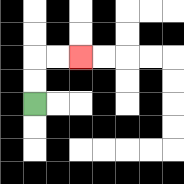{'start': '[1, 4]', 'end': '[3, 2]', 'path_directions': 'U,U,R,R', 'path_coordinates': '[[1, 4], [1, 3], [1, 2], [2, 2], [3, 2]]'}